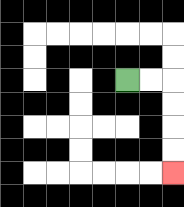{'start': '[5, 3]', 'end': '[7, 7]', 'path_directions': 'R,R,D,D,D,D', 'path_coordinates': '[[5, 3], [6, 3], [7, 3], [7, 4], [7, 5], [7, 6], [7, 7]]'}